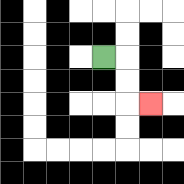{'start': '[4, 2]', 'end': '[6, 4]', 'path_directions': 'R,D,D,R', 'path_coordinates': '[[4, 2], [5, 2], [5, 3], [5, 4], [6, 4]]'}